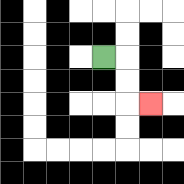{'start': '[4, 2]', 'end': '[6, 4]', 'path_directions': 'R,D,D,R', 'path_coordinates': '[[4, 2], [5, 2], [5, 3], [5, 4], [6, 4]]'}